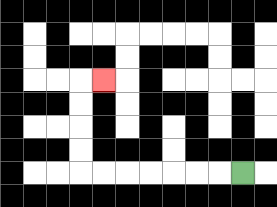{'start': '[10, 7]', 'end': '[4, 3]', 'path_directions': 'L,L,L,L,L,L,L,U,U,U,U,R', 'path_coordinates': '[[10, 7], [9, 7], [8, 7], [7, 7], [6, 7], [5, 7], [4, 7], [3, 7], [3, 6], [3, 5], [3, 4], [3, 3], [4, 3]]'}